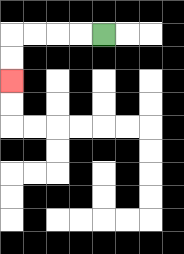{'start': '[4, 1]', 'end': '[0, 3]', 'path_directions': 'L,L,L,L,D,D', 'path_coordinates': '[[4, 1], [3, 1], [2, 1], [1, 1], [0, 1], [0, 2], [0, 3]]'}